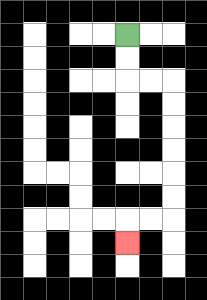{'start': '[5, 1]', 'end': '[5, 10]', 'path_directions': 'D,D,R,R,D,D,D,D,D,D,L,L,D', 'path_coordinates': '[[5, 1], [5, 2], [5, 3], [6, 3], [7, 3], [7, 4], [7, 5], [7, 6], [7, 7], [7, 8], [7, 9], [6, 9], [5, 9], [5, 10]]'}